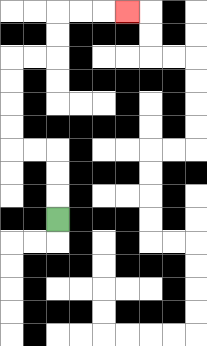{'start': '[2, 9]', 'end': '[5, 0]', 'path_directions': 'U,U,U,L,L,U,U,U,U,R,R,U,U,R,R,R', 'path_coordinates': '[[2, 9], [2, 8], [2, 7], [2, 6], [1, 6], [0, 6], [0, 5], [0, 4], [0, 3], [0, 2], [1, 2], [2, 2], [2, 1], [2, 0], [3, 0], [4, 0], [5, 0]]'}